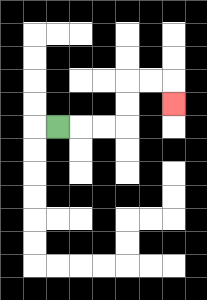{'start': '[2, 5]', 'end': '[7, 4]', 'path_directions': 'R,R,R,U,U,R,R,D', 'path_coordinates': '[[2, 5], [3, 5], [4, 5], [5, 5], [5, 4], [5, 3], [6, 3], [7, 3], [7, 4]]'}